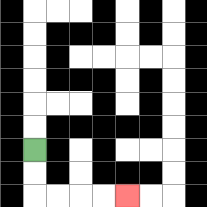{'start': '[1, 6]', 'end': '[5, 8]', 'path_directions': 'D,D,R,R,R,R', 'path_coordinates': '[[1, 6], [1, 7], [1, 8], [2, 8], [3, 8], [4, 8], [5, 8]]'}